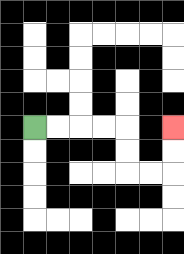{'start': '[1, 5]', 'end': '[7, 5]', 'path_directions': 'R,R,R,R,D,D,R,R,U,U', 'path_coordinates': '[[1, 5], [2, 5], [3, 5], [4, 5], [5, 5], [5, 6], [5, 7], [6, 7], [7, 7], [7, 6], [7, 5]]'}